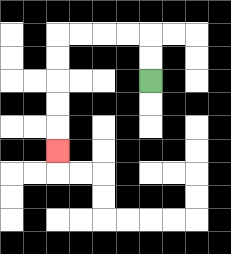{'start': '[6, 3]', 'end': '[2, 6]', 'path_directions': 'U,U,L,L,L,L,D,D,D,D,D', 'path_coordinates': '[[6, 3], [6, 2], [6, 1], [5, 1], [4, 1], [3, 1], [2, 1], [2, 2], [2, 3], [2, 4], [2, 5], [2, 6]]'}